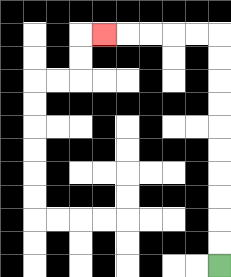{'start': '[9, 11]', 'end': '[4, 1]', 'path_directions': 'U,U,U,U,U,U,U,U,U,U,L,L,L,L,L', 'path_coordinates': '[[9, 11], [9, 10], [9, 9], [9, 8], [9, 7], [9, 6], [9, 5], [9, 4], [9, 3], [9, 2], [9, 1], [8, 1], [7, 1], [6, 1], [5, 1], [4, 1]]'}